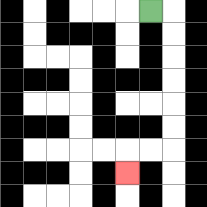{'start': '[6, 0]', 'end': '[5, 7]', 'path_directions': 'R,D,D,D,D,D,D,L,L,D', 'path_coordinates': '[[6, 0], [7, 0], [7, 1], [7, 2], [7, 3], [7, 4], [7, 5], [7, 6], [6, 6], [5, 6], [5, 7]]'}